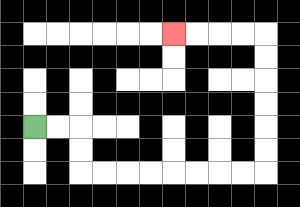{'start': '[1, 5]', 'end': '[7, 1]', 'path_directions': 'R,R,D,D,R,R,R,R,R,R,R,R,U,U,U,U,U,U,L,L,L,L', 'path_coordinates': '[[1, 5], [2, 5], [3, 5], [3, 6], [3, 7], [4, 7], [5, 7], [6, 7], [7, 7], [8, 7], [9, 7], [10, 7], [11, 7], [11, 6], [11, 5], [11, 4], [11, 3], [11, 2], [11, 1], [10, 1], [9, 1], [8, 1], [7, 1]]'}